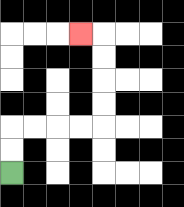{'start': '[0, 7]', 'end': '[3, 1]', 'path_directions': 'U,U,R,R,R,R,U,U,U,U,L', 'path_coordinates': '[[0, 7], [0, 6], [0, 5], [1, 5], [2, 5], [3, 5], [4, 5], [4, 4], [4, 3], [4, 2], [4, 1], [3, 1]]'}